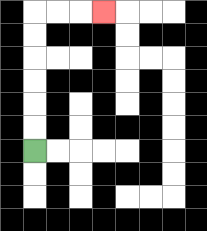{'start': '[1, 6]', 'end': '[4, 0]', 'path_directions': 'U,U,U,U,U,U,R,R,R', 'path_coordinates': '[[1, 6], [1, 5], [1, 4], [1, 3], [1, 2], [1, 1], [1, 0], [2, 0], [3, 0], [4, 0]]'}